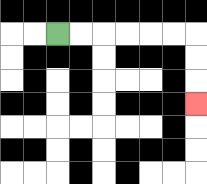{'start': '[2, 1]', 'end': '[8, 4]', 'path_directions': 'R,R,R,R,R,R,D,D,D', 'path_coordinates': '[[2, 1], [3, 1], [4, 1], [5, 1], [6, 1], [7, 1], [8, 1], [8, 2], [8, 3], [8, 4]]'}